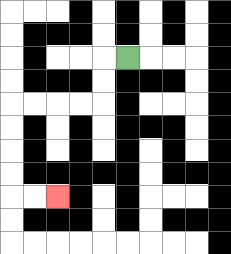{'start': '[5, 2]', 'end': '[2, 8]', 'path_directions': 'L,D,D,L,L,L,L,D,D,D,D,R,R', 'path_coordinates': '[[5, 2], [4, 2], [4, 3], [4, 4], [3, 4], [2, 4], [1, 4], [0, 4], [0, 5], [0, 6], [0, 7], [0, 8], [1, 8], [2, 8]]'}